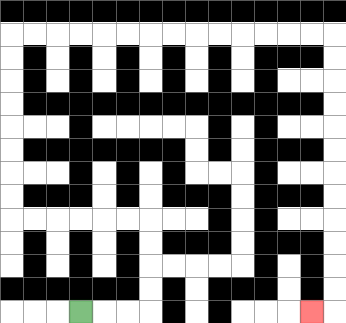{'start': '[3, 13]', 'end': '[13, 13]', 'path_directions': 'R,R,R,U,U,U,U,L,L,L,L,L,L,U,U,U,U,U,U,U,U,R,R,R,R,R,R,R,R,R,R,R,R,R,R,D,D,D,D,D,D,D,D,D,D,D,D,L', 'path_coordinates': '[[3, 13], [4, 13], [5, 13], [6, 13], [6, 12], [6, 11], [6, 10], [6, 9], [5, 9], [4, 9], [3, 9], [2, 9], [1, 9], [0, 9], [0, 8], [0, 7], [0, 6], [0, 5], [0, 4], [0, 3], [0, 2], [0, 1], [1, 1], [2, 1], [3, 1], [4, 1], [5, 1], [6, 1], [7, 1], [8, 1], [9, 1], [10, 1], [11, 1], [12, 1], [13, 1], [14, 1], [14, 2], [14, 3], [14, 4], [14, 5], [14, 6], [14, 7], [14, 8], [14, 9], [14, 10], [14, 11], [14, 12], [14, 13], [13, 13]]'}